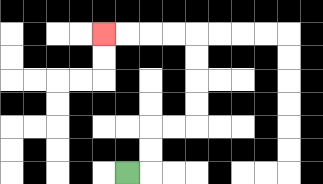{'start': '[5, 7]', 'end': '[4, 1]', 'path_directions': 'R,U,U,R,R,U,U,U,U,L,L,L,L', 'path_coordinates': '[[5, 7], [6, 7], [6, 6], [6, 5], [7, 5], [8, 5], [8, 4], [8, 3], [8, 2], [8, 1], [7, 1], [6, 1], [5, 1], [4, 1]]'}